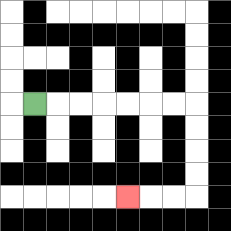{'start': '[1, 4]', 'end': '[5, 8]', 'path_directions': 'R,R,R,R,R,R,R,D,D,D,D,L,L,L', 'path_coordinates': '[[1, 4], [2, 4], [3, 4], [4, 4], [5, 4], [6, 4], [7, 4], [8, 4], [8, 5], [8, 6], [8, 7], [8, 8], [7, 8], [6, 8], [5, 8]]'}